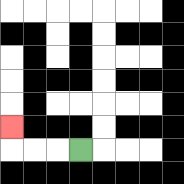{'start': '[3, 6]', 'end': '[0, 5]', 'path_directions': 'L,L,L,U', 'path_coordinates': '[[3, 6], [2, 6], [1, 6], [0, 6], [0, 5]]'}